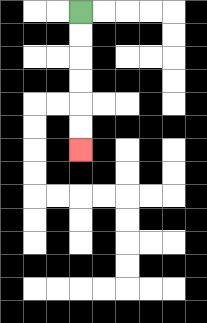{'start': '[3, 0]', 'end': '[3, 6]', 'path_directions': 'D,D,D,D,D,D', 'path_coordinates': '[[3, 0], [3, 1], [3, 2], [3, 3], [3, 4], [3, 5], [3, 6]]'}